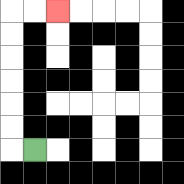{'start': '[1, 6]', 'end': '[2, 0]', 'path_directions': 'L,U,U,U,U,U,U,R,R', 'path_coordinates': '[[1, 6], [0, 6], [0, 5], [0, 4], [0, 3], [0, 2], [0, 1], [0, 0], [1, 0], [2, 0]]'}